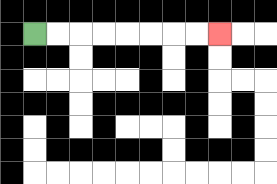{'start': '[1, 1]', 'end': '[9, 1]', 'path_directions': 'R,R,R,R,R,R,R,R', 'path_coordinates': '[[1, 1], [2, 1], [3, 1], [4, 1], [5, 1], [6, 1], [7, 1], [8, 1], [9, 1]]'}